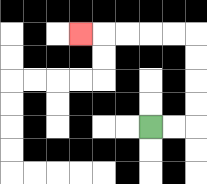{'start': '[6, 5]', 'end': '[3, 1]', 'path_directions': 'R,R,U,U,U,U,L,L,L,L,L', 'path_coordinates': '[[6, 5], [7, 5], [8, 5], [8, 4], [8, 3], [8, 2], [8, 1], [7, 1], [6, 1], [5, 1], [4, 1], [3, 1]]'}